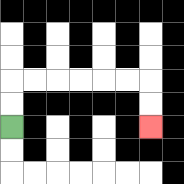{'start': '[0, 5]', 'end': '[6, 5]', 'path_directions': 'U,U,R,R,R,R,R,R,D,D', 'path_coordinates': '[[0, 5], [0, 4], [0, 3], [1, 3], [2, 3], [3, 3], [4, 3], [5, 3], [6, 3], [6, 4], [6, 5]]'}